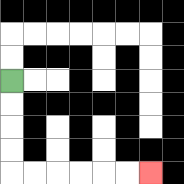{'start': '[0, 3]', 'end': '[6, 7]', 'path_directions': 'D,D,D,D,R,R,R,R,R,R', 'path_coordinates': '[[0, 3], [0, 4], [0, 5], [0, 6], [0, 7], [1, 7], [2, 7], [3, 7], [4, 7], [5, 7], [6, 7]]'}